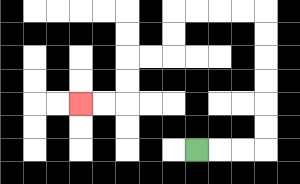{'start': '[8, 6]', 'end': '[3, 4]', 'path_directions': 'R,R,R,U,U,U,U,U,U,L,L,L,L,D,D,L,L,D,D,L,L', 'path_coordinates': '[[8, 6], [9, 6], [10, 6], [11, 6], [11, 5], [11, 4], [11, 3], [11, 2], [11, 1], [11, 0], [10, 0], [9, 0], [8, 0], [7, 0], [7, 1], [7, 2], [6, 2], [5, 2], [5, 3], [5, 4], [4, 4], [3, 4]]'}